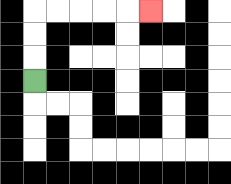{'start': '[1, 3]', 'end': '[6, 0]', 'path_directions': 'U,U,U,R,R,R,R,R', 'path_coordinates': '[[1, 3], [1, 2], [1, 1], [1, 0], [2, 0], [3, 0], [4, 0], [5, 0], [6, 0]]'}